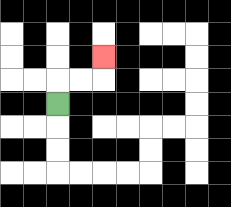{'start': '[2, 4]', 'end': '[4, 2]', 'path_directions': 'U,R,R,U', 'path_coordinates': '[[2, 4], [2, 3], [3, 3], [4, 3], [4, 2]]'}